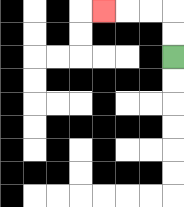{'start': '[7, 2]', 'end': '[4, 0]', 'path_directions': 'U,U,L,L,L', 'path_coordinates': '[[7, 2], [7, 1], [7, 0], [6, 0], [5, 0], [4, 0]]'}